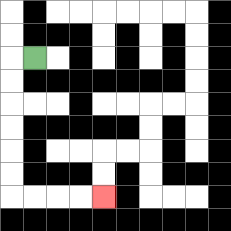{'start': '[1, 2]', 'end': '[4, 8]', 'path_directions': 'L,D,D,D,D,D,D,R,R,R,R', 'path_coordinates': '[[1, 2], [0, 2], [0, 3], [0, 4], [0, 5], [0, 6], [0, 7], [0, 8], [1, 8], [2, 8], [3, 8], [4, 8]]'}